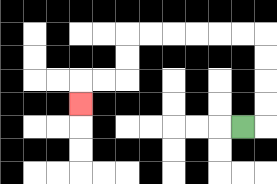{'start': '[10, 5]', 'end': '[3, 4]', 'path_directions': 'R,U,U,U,U,L,L,L,L,L,L,D,D,L,L,D', 'path_coordinates': '[[10, 5], [11, 5], [11, 4], [11, 3], [11, 2], [11, 1], [10, 1], [9, 1], [8, 1], [7, 1], [6, 1], [5, 1], [5, 2], [5, 3], [4, 3], [3, 3], [3, 4]]'}